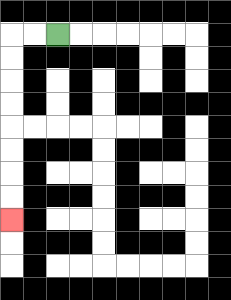{'start': '[2, 1]', 'end': '[0, 9]', 'path_directions': 'L,L,D,D,D,D,D,D,D,D', 'path_coordinates': '[[2, 1], [1, 1], [0, 1], [0, 2], [0, 3], [0, 4], [0, 5], [0, 6], [0, 7], [0, 8], [0, 9]]'}